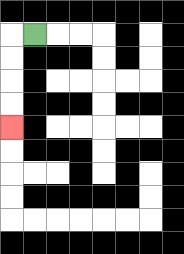{'start': '[1, 1]', 'end': '[0, 5]', 'path_directions': 'L,D,D,D,D', 'path_coordinates': '[[1, 1], [0, 1], [0, 2], [0, 3], [0, 4], [0, 5]]'}